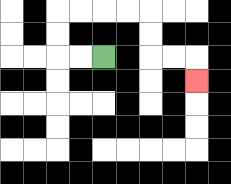{'start': '[4, 2]', 'end': '[8, 3]', 'path_directions': 'L,L,U,U,R,R,R,R,D,D,R,R,D', 'path_coordinates': '[[4, 2], [3, 2], [2, 2], [2, 1], [2, 0], [3, 0], [4, 0], [5, 0], [6, 0], [6, 1], [6, 2], [7, 2], [8, 2], [8, 3]]'}